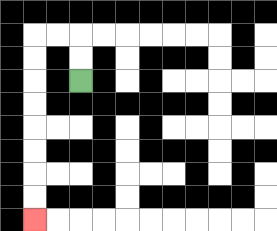{'start': '[3, 3]', 'end': '[1, 9]', 'path_directions': 'U,U,L,L,D,D,D,D,D,D,D,D', 'path_coordinates': '[[3, 3], [3, 2], [3, 1], [2, 1], [1, 1], [1, 2], [1, 3], [1, 4], [1, 5], [1, 6], [1, 7], [1, 8], [1, 9]]'}